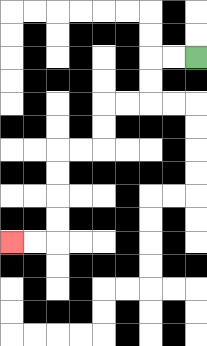{'start': '[8, 2]', 'end': '[0, 10]', 'path_directions': 'L,L,D,D,L,L,D,D,L,L,D,D,D,D,L,L', 'path_coordinates': '[[8, 2], [7, 2], [6, 2], [6, 3], [6, 4], [5, 4], [4, 4], [4, 5], [4, 6], [3, 6], [2, 6], [2, 7], [2, 8], [2, 9], [2, 10], [1, 10], [0, 10]]'}